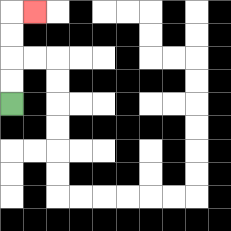{'start': '[0, 4]', 'end': '[1, 0]', 'path_directions': 'U,U,U,U,R', 'path_coordinates': '[[0, 4], [0, 3], [0, 2], [0, 1], [0, 0], [1, 0]]'}